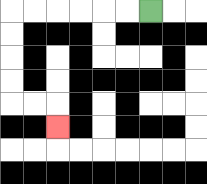{'start': '[6, 0]', 'end': '[2, 5]', 'path_directions': 'L,L,L,L,L,L,D,D,D,D,R,R,D', 'path_coordinates': '[[6, 0], [5, 0], [4, 0], [3, 0], [2, 0], [1, 0], [0, 0], [0, 1], [0, 2], [0, 3], [0, 4], [1, 4], [2, 4], [2, 5]]'}